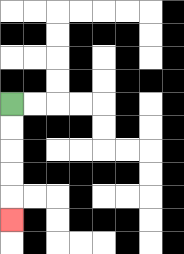{'start': '[0, 4]', 'end': '[0, 9]', 'path_directions': 'D,D,D,D,D', 'path_coordinates': '[[0, 4], [0, 5], [0, 6], [0, 7], [0, 8], [0, 9]]'}